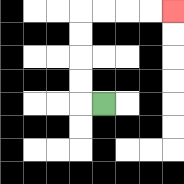{'start': '[4, 4]', 'end': '[7, 0]', 'path_directions': 'L,U,U,U,U,R,R,R,R', 'path_coordinates': '[[4, 4], [3, 4], [3, 3], [3, 2], [3, 1], [3, 0], [4, 0], [5, 0], [6, 0], [7, 0]]'}